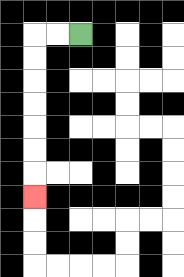{'start': '[3, 1]', 'end': '[1, 8]', 'path_directions': 'L,L,D,D,D,D,D,D,D', 'path_coordinates': '[[3, 1], [2, 1], [1, 1], [1, 2], [1, 3], [1, 4], [1, 5], [1, 6], [1, 7], [1, 8]]'}